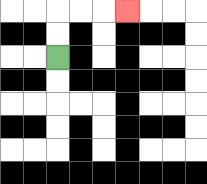{'start': '[2, 2]', 'end': '[5, 0]', 'path_directions': 'U,U,R,R,R', 'path_coordinates': '[[2, 2], [2, 1], [2, 0], [3, 0], [4, 0], [5, 0]]'}